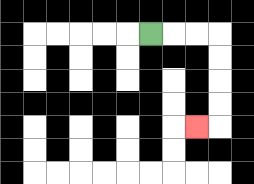{'start': '[6, 1]', 'end': '[8, 5]', 'path_directions': 'R,R,R,D,D,D,D,L', 'path_coordinates': '[[6, 1], [7, 1], [8, 1], [9, 1], [9, 2], [9, 3], [9, 4], [9, 5], [8, 5]]'}